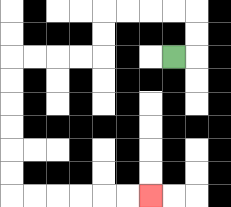{'start': '[7, 2]', 'end': '[6, 8]', 'path_directions': 'R,U,U,L,L,L,L,D,D,L,L,L,L,D,D,D,D,D,D,R,R,R,R,R,R', 'path_coordinates': '[[7, 2], [8, 2], [8, 1], [8, 0], [7, 0], [6, 0], [5, 0], [4, 0], [4, 1], [4, 2], [3, 2], [2, 2], [1, 2], [0, 2], [0, 3], [0, 4], [0, 5], [0, 6], [0, 7], [0, 8], [1, 8], [2, 8], [3, 8], [4, 8], [5, 8], [6, 8]]'}